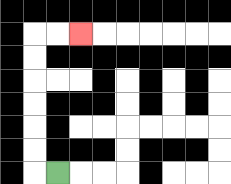{'start': '[2, 7]', 'end': '[3, 1]', 'path_directions': 'L,U,U,U,U,U,U,R,R', 'path_coordinates': '[[2, 7], [1, 7], [1, 6], [1, 5], [1, 4], [1, 3], [1, 2], [1, 1], [2, 1], [3, 1]]'}